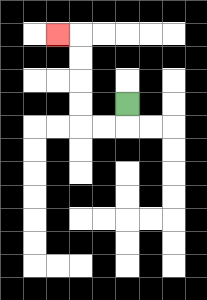{'start': '[5, 4]', 'end': '[2, 1]', 'path_directions': 'D,L,L,U,U,U,U,L', 'path_coordinates': '[[5, 4], [5, 5], [4, 5], [3, 5], [3, 4], [3, 3], [3, 2], [3, 1], [2, 1]]'}